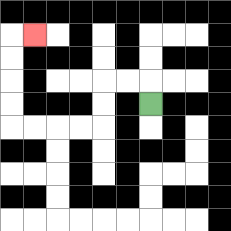{'start': '[6, 4]', 'end': '[1, 1]', 'path_directions': 'U,L,L,D,D,L,L,L,L,U,U,U,U,R', 'path_coordinates': '[[6, 4], [6, 3], [5, 3], [4, 3], [4, 4], [4, 5], [3, 5], [2, 5], [1, 5], [0, 5], [0, 4], [0, 3], [0, 2], [0, 1], [1, 1]]'}